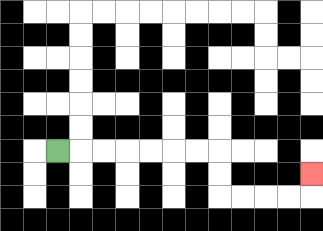{'start': '[2, 6]', 'end': '[13, 7]', 'path_directions': 'R,R,R,R,R,R,R,D,D,R,R,R,R,U', 'path_coordinates': '[[2, 6], [3, 6], [4, 6], [5, 6], [6, 6], [7, 6], [8, 6], [9, 6], [9, 7], [9, 8], [10, 8], [11, 8], [12, 8], [13, 8], [13, 7]]'}